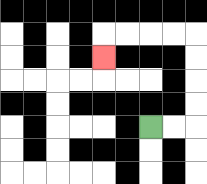{'start': '[6, 5]', 'end': '[4, 2]', 'path_directions': 'R,R,U,U,U,U,L,L,L,L,D', 'path_coordinates': '[[6, 5], [7, 5], [8, 5], [8, 4], [8, 3], [8, 2], [8, 1], [7, 1], [6, 1], [5, 1], [4, 1], [4, 2]]'}